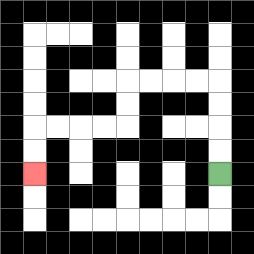{'start': '[9, 7]', 'end': '[1, 7]', 'path_directions': 'U,U,U,U,L,L,L,L,D,D,L,L,L,L,D,D', 'path_coordinates': '[[9, 7], [9, 6], [9, 5], [9, 4], [9, 3], [8, 3], [7, 3], [6, 3], [5, 3], [5, 4], [5, 5], [4, 5], [3, 5], [2, 5], [1, 5], [1, 6], [1, 7]]'}